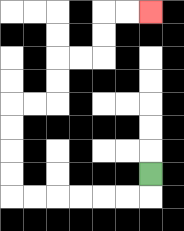{'start': '[6, 7]', 'end': '[6, 0]', 'path_directions': 'D,L,L,L,L,L,L,U,U,U,U,R,R,U,U,R,R,U,U,R,R', 'path_coordinates': '[[6, 7], [6, 8], [5, 8], [4, 8], [3, 8], [2, 8], [1, 8], [0, 8], [0, 7], [0, 6], [0, 5], [0, 4], [1, 4], [2, 4], [2, 3], [2, 2], [3, 2], [4, 2], [4, 1], [4, 0], [5, 0], [6, 0]]'}